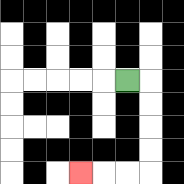{'start': '[5, 3]', 'end': '[3, 7]', 'path_directions': 'R,D,D,D,D,L,L,L', 'path_coordinates': '[[5, 3], [6, 3], [6, 4], [6, 5], [6, 6], [6, 7], [5, 7], [4, 7], [3, 7]]'}